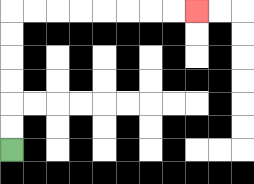{'start': '[0, 6]', 'end': '[8, 0]', 'path_directions': 'U,U,U,U,U,U,R,R,R,R,R,R,R,R', 'path_coordinates': '[[0, 6], [0, 5], [0, 4], [0, 3], [0, 2], [0, 1], [0, 0], [1, 0], [2, 0], [3, 0], [4, 0], [5, 0], [6, 0], [7, 0], [8, 0]]'}